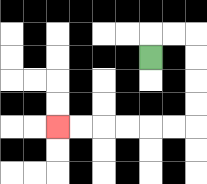{'start': '[6, 2]', 'end': '[2, 5]', 'path_directions': 'U,R,R,D,D,D,D,L,L,L,L,L,L', 'path_coordinates': '[[6, 2], [6, 1], [7, 1], [8, 1], [8, 2], [8, 3], [8, 4], [8, 5], [7, 5], [6, 5], [5, 5], [4, 5], [3, 5], [2, 5]]'}